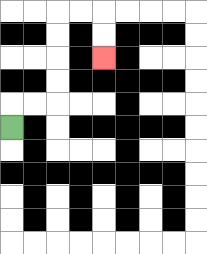{'start': '[0, 5]', 'end': '[4, 2]', 'path_directions': 'U,R,R,U,U,U,U,R,R,D,D', 'path_coordinates': '[[0, 5], [0, 4], [1, 4], [2, 4], [2, 3], [2, 2], [2, 1], [2, 0], [3, 0], [4, 0], [4, 1], [4, 2]]'}